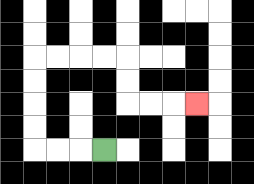{'start': '[4, 6]', 'end': '[8, 4]', 'path_directions': 'L,L,L,U,U,U,U,R,R,R,R,D,D,R,R,R', 'path_coordinates': '[[4, 6], [3, 6], [2, 6], [1, 6], [1, 5], [1, 4], [1, 3], [1, 2], [2, 2], [3, 2], [4, 2], [5, 2], [5, 3], [5, 4], [6, 4], [7, 4], [8, 4]]'}